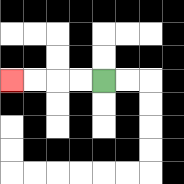{'start': '[4, 3]', 'end': '[0, 3]', 'path_directions': 'L,L,L,L', 'path_coordinates': '[[4, 3], [3, 3], [2, 3], [1, 3], [0, 3]]'}